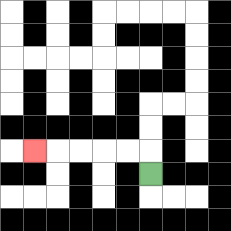{'start': '[6, 7]', 'end': '[1, 6]', 'path_directions': 'U,L,L,L,L,L', 'path_coordinates': '[[6, 7], [6, 6], [5, 6], [4, 6], [3, 6], [2, 6], [1, 6]]'}